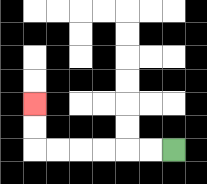{'start': '[7, 6]', 'end': '[1, 4]', 'path_directions': 'L,L,L,L,L,L,U,U', 'path_coordinates': '[[7, 6], [6, 6], [5, 6], [4, 6], [3, 6], [2, 6], [1, 6], [1, 5], [1, 4]]'}